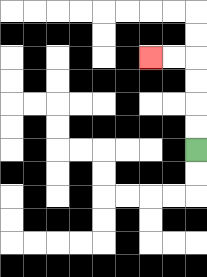{'start': '[8, 6]', 'end': '[6, 2]', 'path_directions': 'U,U,U,U,L,L', 'path_coordinates': '[[8, 6], [8, 5], [8, 4], [8, 3], [8, 2], [7, 2], [6, 2]]'}